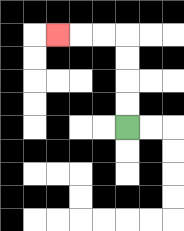{'start': '[5, 5]', 'end': '[2, 1]', 'path_directions': 'U,U,U,U,L,L,L', 'path_coordinates': '[[5, 5], [5, 4], [5, 3], [5, 2], [5, 1], [4, 1], [3, 1], [2, 1]]'}